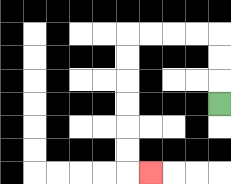{'start': '[9, 4]', 'end': '[6, 7]', 'path_directions': 'U,U,U,L,L,L,L,D,D,D,D,D,D,R', 'path_coordinates': '[[9, 4], [9, 3], [9, 2], [9, 1], [8, 1], [7, 1], [6, 1], [5, 1], [5, 2], [5, 3], [5, 4], [5, 5], [5, 6], [5, 7], [6, 7]]'}